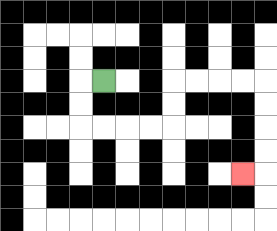{'start': '[4, 3]', 'end': '[10, 7]', 'path_directions': 'L,D,D,R,R,R,R,U,U,R,R,R,R,D,D,D,D,L', 'path_coordinates': '[[4, 3], [3, 3], [3, 4], [3, 5], [4, 5], [5, 5], [6, 5], [7, 5], [7, 4], [7, 3], [8, 3], [9, 3], [10, 3], [11, 3], [11, 4], [11, 5], [11, 6], [11, 7], [10, 7]]'}